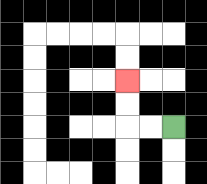{'start': '[7, 5]', 'end': '[5, 3]', 'path_directions': 'L,L,U,U', 'path_coordinates': '[[7, 5], [6, 5], [5, 5], [5, 4], [5, 3]]'}